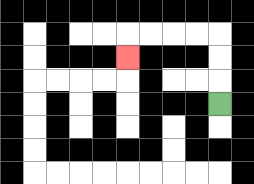{'start': '[9, 4]', 'end': '[5, 2]', 'path_directions': 'U,U,U,L,L,L,L,D', 'path_coordinates': '[[9, 4], [9, 3], [9, 2], [9, 1], [8, 1], [7, 1], [6, 1], [5, 1], [5, 2]]'}